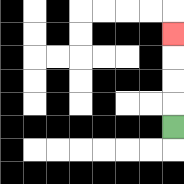{'start': '[7, 5]', 'end': '[7, 1]', 'path_directions': 'U,U,U,U', 'path_coordinates': '[[7, 5], [7, 4], [7, 3], [7, 2], [7, 1]]'}